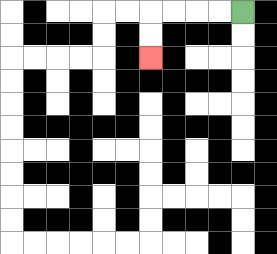{'start': '[10, 0]', 'end': '[6, 2]', 'path_directions': 'L,L,L,L,D,D', 'path_coordinates': '[[10, 0], [9, 0], [8, 0], [7, 0], [6, 0], [6, 1], [6, 2]]'}